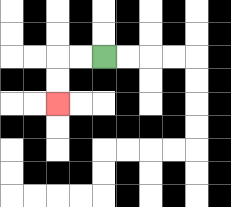{'start': '[4, 2]', 'end': '[2, 4]', 'path_directions': 'L,L,D,D', 'path_coordinates': '[[4, 2], [3, 2], [2, 2], [2, 3], [2, 4]]'}